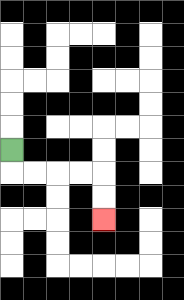{'start': '[0, 6]', 'end': '[4, 9]', 'path_directions': 'D,R,R,R,R,D,D', 'path_coordinates': '[[0, 6], [0, 7], [1, 7], [2, 7], [3, 7], [4, 7], [4, 8], [4, 9]]'}